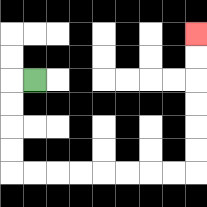{'start': '[1, 3]', 'end': '[8, 1]', 'path_directions': 'L,D,D,D,D,R,R,R,R,R,R,R,R,U,U,U,U,U,U', 'path_coordinates': '[[1, 3], [0, 3], [0, 4], [0, 5], [0, 6], [0, 7], [1, 7], [2, 7], [3, 7], [4, 7], [5, 7], [6, 7], [7, 7], [8, 7], [8, 6], [8, 5], [8, 4], [8, 3], [8, 2], [8, 1]]'}